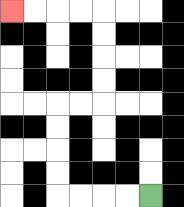{'start': '[6, 8]', 'end': '[0, 0]', 'path_directions': 'L,L,L,L,U,U,U,U,R,R,U,U,U,U,L,L,L,L', 'path_coordinates': '[[6, 8], [5, 8], [4, 8], [3, 8], [2, 8], [2, 7], [2, 6], [2, 5], [2, 4], [3, 4], [4, 4], [4, 3], [4, 2], [4, 1], [4, 0], [3, 0], [2, 0], [1, 0], [0, 0]]'}